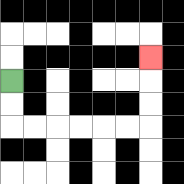{'start': '[0, 3]', 'end': '[6, 2]', 'path_directions': 'D,D,R,R,R,R,R,R,U,U,U', 'path_coordinates': '[[0, 3], [0, 4], [0, 5], [1, 5], [2, 5], [3, 5], [4, 5], [5, 5], [6, 5], [6, 4], [6, 3], [6, 2]]'}